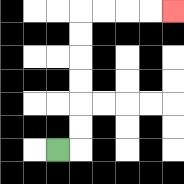{'start': '[2, 6]', 'end': '[7, 0]', 'path_directions': 'R,U,U,U,U,U,U,R,R,R,R', 'path_coordinates': '[[2, 6], [3, 6], [3, 5], [3, 4], [3, 3], [3, 2], [3, 1], [3, 0], [4, 0], [5, 0], [6, 0], [7, 0]]'}